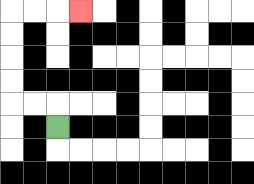{'start': '[2, 5]', 'end': '[3, 0]', 'path_directions': 'U,L,L,U,U,U,U,R,R,R', 'path_coordinates': '[[2, 5], [2, 4], [1, 4], [0, 4], [0, 3], [0, 2], [0, 1], [0, 0], [1, 0], [2, 0], [3, 0]]'}